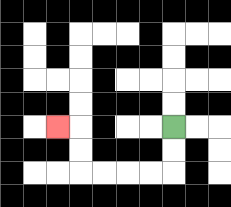{'start': '[7, 5]', 'end': '[2, 5]', 'path_directions': 'D,D,L,L,L,L,U,U,L', 'path_coordinates': '[[7, 5], [7, 6], [7, 7], [6, 7], [5, 7], [4, 7], [3, 7], [3, 6], [3, 5], [2, 5]]'}